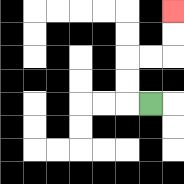{'start': '[6, 4]', 'end': '[7, 0]', 'path_directions': 'L,U,U,R,R,U,U', 'path_coordinates': '[[6, 4], [5, 4], [5, 3], [5, 2], [6, 2], [7, 2], [7, 1], [7, 0]]'}